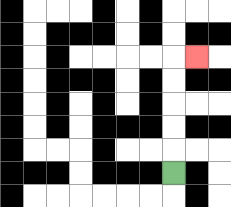{'start': '[7, 7]', 'end': '[8, 2]', 'path_directions': 'U,U,U,U,U,R', 'path_coordinates': '[[7, 7], [7, 6], [7, 5], [7, 4], [7, 3], [7, 2], [8, 2]]'}